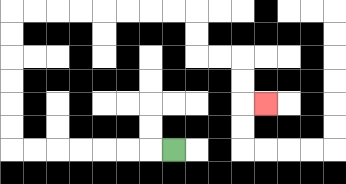{'start': '[7, 6]', 'end': '[11, 4]', 'path_directions': 'L,L,L,L,L,L,L,U,U,U,U,U,U,R,R,R,R,R,R,R,R,D,D,R,R,D,D,R', 'path_coordinates': '[[7, 6], [6, 6], [5, 6], [4, 6], [3, 6], [2, 6], [1, 6], [0, 6], [0, 5], [0, 4], [0, 3], [0, 2], [0, 1], [0, 0], [1, 0], [2, 0], [3, 0], [4, 0], [5, 0], [6, 0], [7, 0], [8, 0], [8, 1], [8, 2], [9, 2], [10, 2], [10, 3], [10, 4], [11, 4]]'}